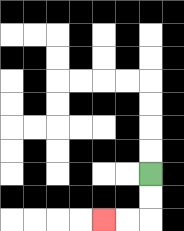{'start': '[6, 7]', 'end': '[4, 9]', 'path_directions': 'D,D,L,L', 'path_coordinates': '[[6, 7], [6, 8], [6, 9], [5, 9], [4, 9]]'}